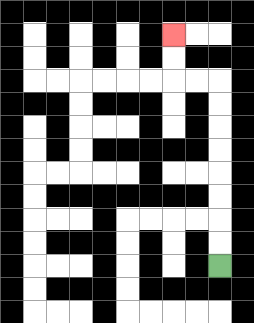{'start': '[9, 11]', 'end': '[7, 1]', 'path_directions': 'U,U,U,U,U,U,U,U,L,L,U,U', 'path_coordinates': '[[9, 11], [9, 10], [9, 9], [9, 8], [9, 7], [9, 6], [9, 5], [9, 4], [9, 3], [8, 3], [7, 3], [7, 2], [7, 1]]'}